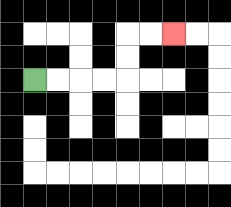{'start': '[1, 3]', 'end': '[7, 1]', 'path_directions': 'R,R,R,R,U,U,R,R', 'path_coordinates': '[[1, 3], [2, 3], [3, 3], [4, 3], [5, 3], [5, 2], [5, 1], [6, 1], [7, 1]]'}